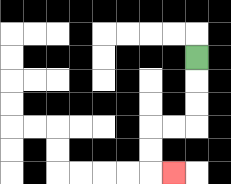{'start': '[8, 2]', 'end': '[7, 7]', 'path_directions': 'D,D,D,L,L,D,D,R', 'path_coordinates': '[[8, 2], [8, 3], [8, 4], [8, 5], [7, 5], [6, 5], [6, 6], [6, 7], [7, 7]]'}